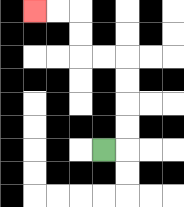{'start': '[4, 6]', 'end': '[1, 0]', 'path_directions': 'R,U,U,U,U,L,L,U,U,L,L', 'path_coordinates': '[[4, 6], [5, 6], [5, 5], [5, 4], [5, 3], [5, 2], [4, 2], [3, 2], [3, 1], [3, 0], [2, 0], [1, 0]]'}